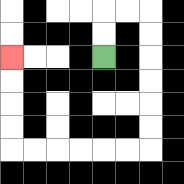{'start': '[4, 2]', 'end': '[0, 2]', 'path_directions': 'U,U,R,R,D,D,D,D,D,D,L,L,L,L,L,L,U,U,U,U', 'path_coordinates': '[[4, 2], [4, 1], [4, 0], [5, 0], [6, 0], [6, 1], [6, 2], [6, 3], [6, 4], [6, 5], [6, 6], [5, 6], [4, 6], [3, 6], [2, 6], [1, 6], [0, 6], [0, 5], [0, 4], [0, 3], [0, 2]]'}